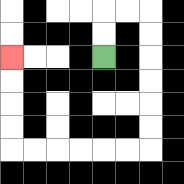{'start': '[4, 2]', 'end': '[0, 2]', 'path_directions': 'U,U,R,R,D,D,D,D,D,D,L,L,L,L,L,L,U,U,U,U', 'path_coordinates': '[[4, 2], [4, 1], [4, 0], [5, 0], [6, 0], [6, 1], [6, 2], [6, 3], [6, 4], [6, 5], [6, 6], [5, 6], [4, 6], [3, 6], [2, 6], [1, 6], [0, 6], [0, 5], [0, 4], [0, 3], [0, 2]]'}